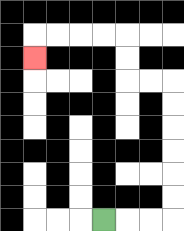{'start': '[4, 9]', 'end': '[1, 2]', 'path_directions': 'R,R,R,U,U,U,U,U,U,L,L,U,U,L,L,L,L,D', 'path_coordinates': '[[4, 9], [5, 9], [6, 9], [7, 9], [7, 8], [7, 7], [7, 6], [7, 5], [7, 4], [7, 3], [6, 3], [5, 3], [5, 2], [5, 1], [4, 1], [3, 1], [2, 1], [1, 1], [1, 2]]'}